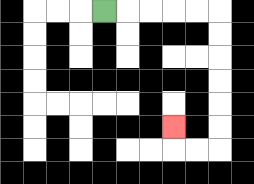{'start': '[4, 0]', 'end': '[7, 5]', 'path_directions': 'R,R,R,R,R,D,D,D,D,D,D,L,L,U', 'path_coordinates': '[[4, 0], [5, 0], [6, 0], [7, 0], [8, 0], [9, 0], [9, 1], [9, 2], [9, 3], [9, 4], [9, 5], [9, 6], [8, 6], [7, 6], [7, 5]]'}